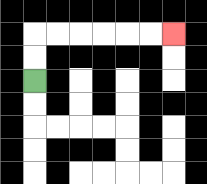{'start': '[1, 3]', 'end': '[7, 1]', 'path_directions': 'U,U,R,R,R,R,R,R', 'path_coordinates': '[[1, 3], [1, 2], [1, 1], [2, 1], [3, 1], [4, 1], [5, 1], [6, 1], [7, 1]]'}